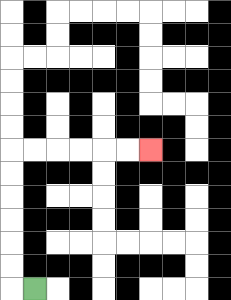{'start': '[1, 12]', 'end': '[6, 6]', 'path_directions': 'L,U,U,U,U,U,U,R,R,R,R,R,R', 'path_coordinates': '[[1, 12], [0, 12], [0, 11], [0, 10], [0, 9], [0, 8], [0, 7], [0, 6], [1, 6], [2, 6], [3, 6], [4, 6], [5, 6], [6, 6]]'}